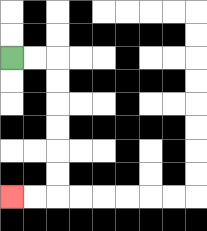{'start': '[0, 2]', 'end': '[0, 8]', 'path_directions': 'R,R,D,D,D,D,D,D,L,L', 'path_coordinates': '[[0, 2], [1, 2], [2, 2], [2, 3], [2, 4], [2, 5], [2, 6], [2, 7], [2, 8], [1, 8], [0, 8]]'}